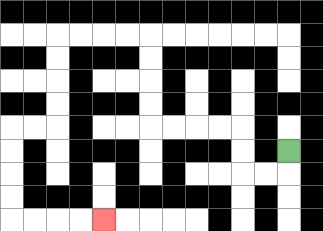{'start': '[12, 6]', 'end': '[4, 9]', 'path_directions': 'D,L,L,U,U,L,L,L,L,U,U,U,U,L,L,L,L,D,D,D,D,L,L,D,D,D,D,R,R,R,R', 'path_coordinates': '[[12, 6], [12, 7], [11, 7], [10, 7], [10, 6], [10, 5], [9, 5], [8, 5], [7, 5], [6, 5], [6, 4], [6, 3], [6, 2], [6, 1], [5, 1], [4, 1], [3, 1], [2, 1], [2, 2], [2, 3], [2, 4], [2, 5], [1, 5], [0, 5], [0, 6], [0, 7], [0, 8], [0, 9], [1, 9], [2, 9], [3, 9], [4, 9]]'}